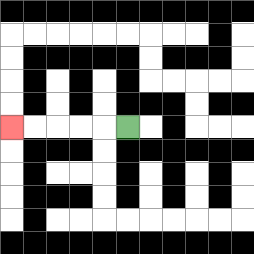{'start': '[5, 5]', 'end': '[0, 5]', 'path_directions': 'L,L,L,L,L', 'path_coordinates': '[[5, 5], [4, 5], [3, 5], [2, 5], [1, 5], [0, 5]]'}